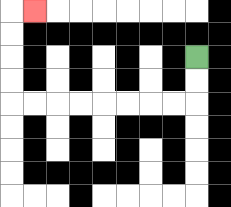{'start': '[8, 2]', 'end': '[1, 0]', 'path_directions': 'D,D,L,L,L,L,L,L,L,L,U,U,U,U,R', 'path_coordinates': '[[8, 2], [8, 3], [8, 4], [7, 4], [6, 4], [5, 4], [4, 4], [3, 4], [2, 4], [1, 4], [0, 4], [0, 3], [0, 2], [0, 1], [0, 0], [1, 0]]'}